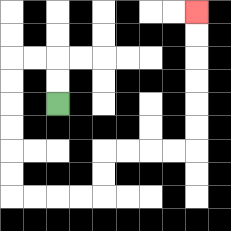{'start': '[2, 4]', 'end': '[8, 0]', 'path_directions': 'U,U,L,L,D,D,D,D,D,D,R,R,R,R,U,U,R,R,R,R,U,U,U,U,U,U', 'path_coordinates': '[[2, 4], [2, 3], [2, 2], [1, 2], [0, 2], [0, 3], [0, 4], [0, 5], [0, 6], [0, 7], [0, 8], [1, 8], [2, 8], [3, 8], [4, 8], [4, 7], [4, 6], [5, 6], [6, 6], [7, 6], [8, 6], [8, 5], [8, 4], [8, 3], [8, 2], [8, 1], [8, 0]]'}